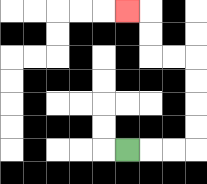{'start': '[5, 6]', 'end': '[5, 0]', 'path_directions': 'R,R,R,U,U,U,U,L,L,U,U,L', 'path_coordinates': '[[5, 6], [6, 6], [7, 6], [8, 6], [8, 5], [8, 4], [8, 3], [8, 2], [7, 2], [6, 2], [6, 1], [6, 0], [5, 0]]'}